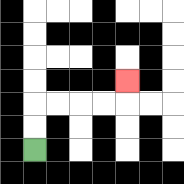{'start': '[1, 6]', 'end': '[5, 3]', 'path_directions': 'U,U,R,R,R,R,U', 'path_coordinates': '[[1, 6], [1, 5], [1, 4], [2, 4], [3, 4], [4, 4], [5, 4], [5, 3]]'}